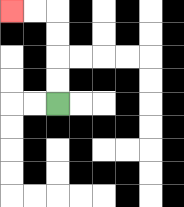{'start': '[2, 4]', 'end': '[0, 0]', 'path_directions': 'U,U,U,U,L,L', 'path_coordinates': '[[2, 4], [2, 3], [2, 2], [2, 1], [2, 0], [1, 0], [0, 0]]'}